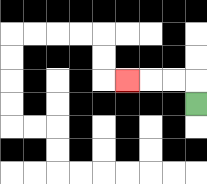{'start': '[8, 4]', 'end': '[5, 3]', 'path_directions': 'U,L,L,L', 'path_coordinates': '[[8, 4], [8, 3], [7, 3], [6, 3], [5, 3]]'}